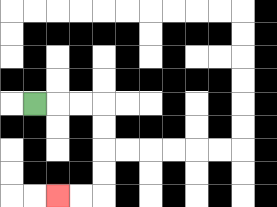{'start': '[1, 4]', 'end': '[2, 8]', 'path_directions': 'R,R,R,D,D,D,D,L,L', 'path_coordinates': '[[1, 4], [2, 4], [3, 4], [4, 4], [4, 5], [4, 6], [4, 7], [4, 8], [3, 8], [2, 8]]'}